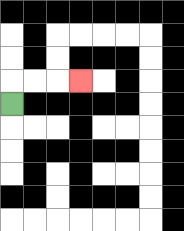{'start': '[0, 4]', 'end': '[3, 3]', 'path_directions': 'U,R,R,R', 'path_coordinates': '[[0, 4], [0, 3], [1, 3], [2, 3], [3, 3]]'}